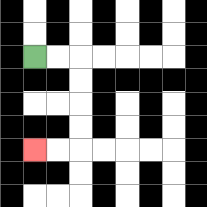{'start': '[1, 2]', 'end': '[1, 6]', 'path_directions': 'R,R,D,D,D,D,L,L', 'path_coordinates': '[[1, 2], [2, 2], [3, 2], [3, 3], [3, 4], [3, 5], [3, 6], [2, 6], [1, 6]]'}